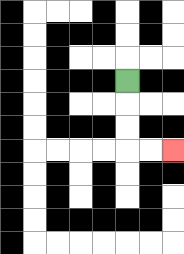{'start': '[5, 3]', 'end': '[7, 6]', 'path_directions': 'D,D,D,R,R', 'path_coordinates': '[[5, 3], [5, 4], [5, 5], [5, 6], [6, 6], [7, 6]]'}